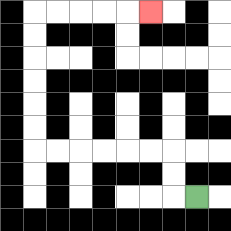{'start': '[8, 8]', 'end': '[6, 0]', 'path_directions': 'L,U,U,L,L,L,L,L,L,U,U,U,U,U,U,R,R,R,R,R', 'path_coordinates': '[[8, 8], [7, 8], [7, 7], [7, 6], [6, 6], [5, 6], [4, 6], [3, 6], [2, 6], [1, 6], [1, 5], [1, 4], [1, 3], [1, 2], [1, 1], [1, 0], [2, 0], [3, 0], [4, 0], [5, 0], [6, 0]]'}